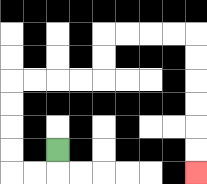{'start': '[2, 6]', 'end': '[8, 7]', 'path_directions': 'D,L,L,U,U,U,U,R,R,R,R,U,U,R,R,R,R,D,D,D,D,D,D', 'path_coordinates': '[[2, 6], [2, 7], [1, 7], [0, 7], [0, 6], [0, 5], [0, 4], [0, 3], [1, 3], [2, 3], [3, 3], [4, 3], [4, 2], [4, 1], [5, 1], [6, 1], [7, 1], [8, 1], [8, 2], [8, 3], [8, 4], [8, 5], [8, 6], [8, 7]]'}